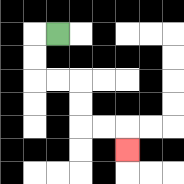{'start': '[2, 1]', 'end': '[5, 6]', 'path_directions': 'L,D,D,R,R,D,D,R,R,D', 'path_coordinates': '[[2, 1], [1, 1], [1, 2], [1, 3], [2, 3], [3, 3], [3, 4], [3, 5], [4, 5], [5, 5], [5, 6]]'}